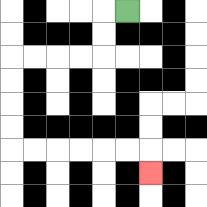{'start': '[5, 0]', 'end': '[6, 7]', 'path_directions': 'L,D,D,L,L,L,L,D,D,D,D,R,R,R,R,R,R,D', 'path_coordinates': '[[5, 0], [4, 0], [4, 1], [4, 2], [3, 2], [2, 2], [1, 2], [0, 2], [0, 3], [0, 4], [0, 5], [0, 6], [1, 6], [2, 6], [3, 6], [4, 6], [5, 6], [6, 6], [6, 7]]'}